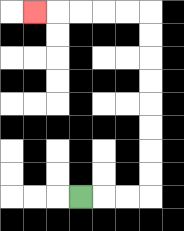{'start': '[3, 8]', 'end': '[1, 0]', 'path_directions': 'R,R,R,U,U,U,U,U,U,U,U,L,L,L,L,L', 'path_coordinates': '[[3, 8], [4, 8], [5, 8], [6, 8], [6, 7], [6, 6], [6, 5], [6, 4], [6, 3], [6, 2], [6, 1], [6, 0], [5, 0], [4, 0], [3, 0], [2, 0], [1, 0]]'}